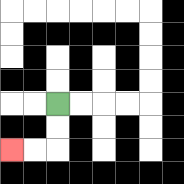{'start': '[2, 4]', 'end': '[0, 6]', 'path_directions': 'D,D,L,L', 'path_coordinates': '[[2, 4], [2, 5], [2, 6], [1, 6], [0, 6]]'}